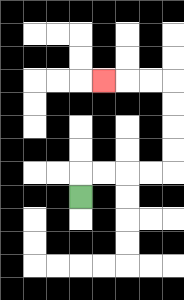{'start': '[3, 8]', 'end': '[4, 3]', 'path_directions': 'U,R,R,R,R,U,U,U,U,L,L,L', 'path_coordinates': '[[3, 8], [3, 7], [4, 7], [5, 7], [6, 7], [7, 7], [7, 6], [7, 5], [7, 4], [7, 3], [6, 3], [5, 3], [4, 3]]'}